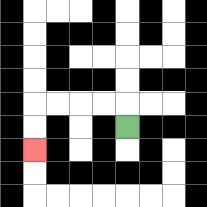{'start': '[5, 5]', 'end': '[1, 6]', 'path_directions': 'U,L,L,L,L,D,D', 'path_coordinates': '[[5, 5], [5, 4], [4, 4], [3, 4], [2, 4], [1, 4], [1, 5], [1, 6]]'}